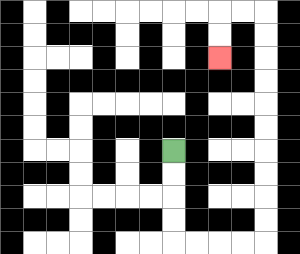{'start': '[7, 6]', 'end': '[9, 2]', 'path_directions': 'D,D,D,D,R,R,R,R,U,U,U,U,U,U,U,U,U,U,L,L,D,D', 'path_coordinates': '[[7, 6], [7, 7], [7, 8], [7, 9], [7, 10], [8, 10], [9, 10], [10, 10], [11, 10], [11, 9], [11, 8], [11, 7], [11, 6], [11, 5], [11, 4], [11, 3], [11, 2], [11, 1], [11, 0], [10, 0], [9, 0], [9, 1], [9, 2]]'}